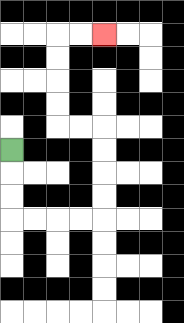{'start': '[0, 6]', 'end': '[4, 1]', 'path_directions': 'D,D,D,R,R,R,R,U,U,U,U,L,L,U,U,U,U,R,R', 'path_coordinates': '[[0, 6], [0, 7], [0, 8], [0, 9], [1, 9], [2, 9], [3, 9], [4, 9], [4, 8], [4, 7], [4, 6], [4, 5], [3, 5], [2, 5], [2, 4], [2, 3], [2, 2], [2, 1], [3, 1], [4, 1]]'}